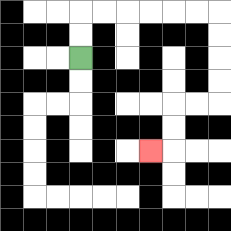{'start': '[3, 2]', 'end': '[6, 6]', 'path_directions': 'U,U,R,R,R,R,R,R,D,D,D,D,L,L,D,D,L', 'path_coordinates': '[[3, 2], [3, 1], [3, 0], [4, 0], [5, 0], [6, 0], [7, 0], [8, 0], [9, 0], [9, 1], [9, 2], [9, 3], [9, 4], [8, 4], [7, 4], [7, 5], [7, 6], [6, 6]]'}